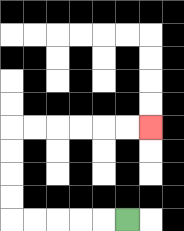{'start': '[5, 9]', 'end': '[6, 5]', 'path_directions': 'L,L,L,L,L,U,U,U,U,R,R,R,R,R,R', 'path_coordinates': '[[5, 9], [4, 9], [3, 9], [2, 9], [1, 9], [0, 9], [0, 8], [0, 7], [0, 6], [0, 5], [1, 5], [2, 5], [3, 5], [4, 5], [5, 5], [6, 5]]'}